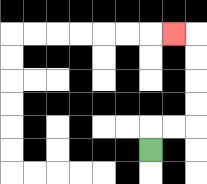{'start': '[6, 6]', 'end': '[7, 1]', 'path_directions': 'U,R,R,U,U,U,U,L', 'path_coordinates': '[[6, 6], [6, 5], [7, 5], [8, 5], [8, 4], [8, 3], [8, 2], [8, 1], [7, 1]]'}